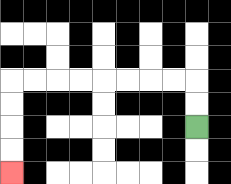{'start': '[8, 5]', 'end': '[0, 7]', 'path_directions': 'U,U,L,L,L,L,L,L,L,L,D,D,D,D', 'path_coordinates': '[[8, 5], [8, 4], [8, 3], [7, 3], [6, 3], [5, 3], [4, 3], [3, 3], [2, 3], [1, 3], [0, 3], [0, 4], [0, 5], [0, 6], [0, 7]]'}